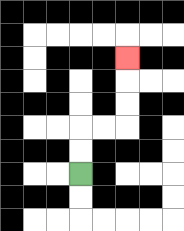{'start': '[3, 7]', 'end': '[5, 2]', 'path_directions': 'U,U,R,R,U,U,U', 'path_coordinates': '[[3, 7], [3, 6], [3, 5], [4, 5], [5, 5], [5, 4], [5, 3], [5, 2]]'}